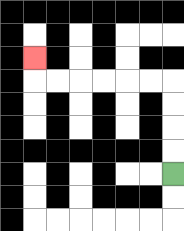{'start': '[7, 7]', 'end': '[1, 2]', 'path_directions': 'U,U,U,U,L,L,L,L,L,L,U', 'path_coordinates': '[[7, 7], [7, 6], [7, 5], [7, 4], [7, 3], [6, 3], [5, 3], [4, 3], [3, 3], [2, 3], [1, 3], [1, 2]]'}